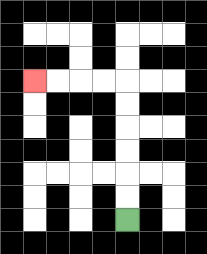{'start': '[5, 9]', 'end': '[1, 3]', 'path_directions': 'U,U,U,U,U,U,L,L,L,L', 'path_coordinates': '[[5, 9], [5, 8], [5, 7], [5, 6], [5, 5], [5, 4], [5, 3], [4, 3], [3, 3], [2, 3], [1, 3]]'}